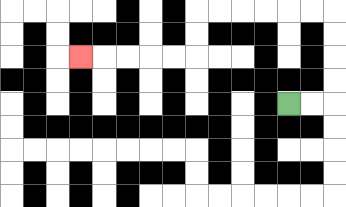{'start': '[12, 4]', 'end': '[3, 2]', 'path_directions': 'R,R,U,U,U,U,L,L,L,L,L,L,D,D,L,L,L,L,L', 'path_coordinates': '[[12, 4], [13, 4], [14, 4], [14, 3], [14, 2], [14, 1], [14, 0], [13, 0], [12, 0], [11, 0], [10, 0], [9, 0], [8, 0], [8, 1], [8, 2], [7, 2], [6, 2], [5, 2], [4, 2], [3, 2]]'}